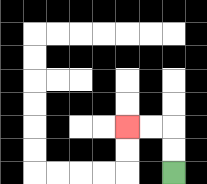{'start': '[7, 7]', 'end': '[5, 5]', 'path_directions': 'U,U,L,L', 'path_coordinates': '[[7, 7], [7, 6], [7, 5], [6, 5], [5, 5]]'}